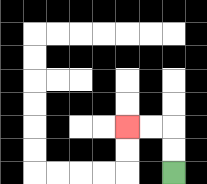{'start': '[7, 7]', 'end': '[5, 5]', 'path_directions': 'U,U,L,L', 'path_coordinates': '[[7, 7], [7, 6], [7, 5], [6, 5], [5, 5]]'}